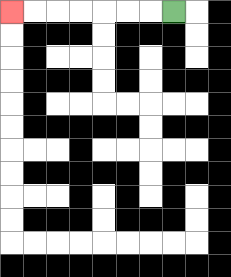{'start': '[7, 0]', 'end': '[0, 0]', 'path_directions': 'L,L,L,L,L,L,L', 'path_coordinates': '[[7, 0], [6, 0], [5, 0], [4, 0], [3, 0], [2, 0], [1, 0], [0, 0]]'}